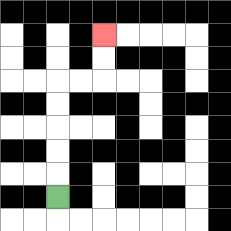{'start': '[2, 8]', 'end': '[4, 1]', 'path_directions': 'U,U,U,U,U,R,R,U,U', 'path_coordinates': '[[2, 8], [2, 7], [2, 6], [2, 5], [2, 4], [2, 3], [3, 3], [4, 3], [4, 2], [4, 1]]'}